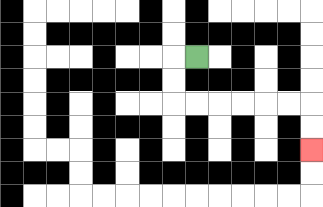{'start': '[8, 2]', 'end': '[13, 6]', 'path_directions': 'L,D,D,R,R,R,R,R,R,D,D', 'path_coordinates': '[[8, 2], [7, 2], [7, 3], [7, 4], [8, 4], [9, 4], [10, 4], [11, 4], [12, 4], [13, 4], [13, 5], [13, 6]]'}